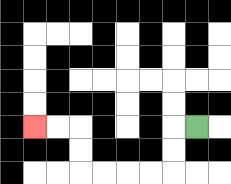{'start': '[8, 5]', 'end': '[1, 5]', 'path_directions': 'L,D,D,L,L,L,L,U,U,L,L', 'path_coordinates': '[[8, 5], [7, 5], [7, 6], [7, 7], [6, 7], [5, 7], [4, 7], [3, 7], [3, 6], [3, 5], [2, 5], [1, 5]]'}